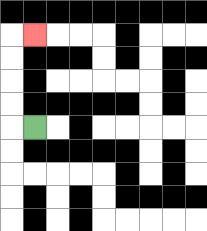{'start': '[1, 5]', 'end': '[1, 1]', 'path_directions': 'L,U,U,U,U,R', 'path_coordinates': '[[1, 5], [0, 5], [0, 4], [0, 3], [0, 2], [0, 1], [1, 1]]'}